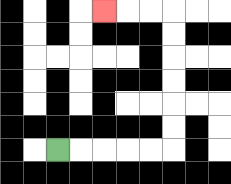{'start': '[2, 6]', 'end': '[4, 0]', 'path_directions': 'R,R,R,R,R,U,U,U,U,U,U,L,L,L', 'path_coordinates': '[[2, 6], [3, 6], [4, 6], [5, 6], [6, 6], [7, 6], [7, 5], [7, 4], [7, 3], [7, 2], [7, 1], [7, 0], [6, 0], [5, 0], [4, 0]]'}